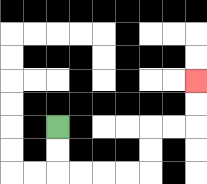{'start': '[2, 5]', 'end': '[8, 3]', 'path_directions': 'D,D,R,R,R,R,U,U,R,R,U,U', 'path_coordinates': '[[2, 5], [2, 6], [2, 7], [3, 7], [4, 7], [5, 7], [6, 7], [6, 6], [6, 5], [7, 5], [8, 5], [8, 4], [8, 3]]'}